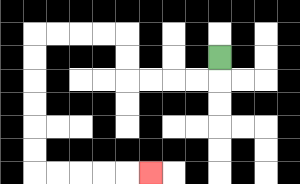{'start': '[9, 2]', 'end': '[6, 7]', 'path_directions': 'D,L,L,L,L,U,U,L,L,L,L,D,D,D,D,D,D,R,R,R,R,R', 'path_coordinates': '[[9, 2], [9, 3], [8, 3], [7, 3], [6, 3], [5, 3], [5, 2], [5, 1], [4, 1], [3, 1], [2, 1], [1, 1], [1, 2], [1, 3], [1, 4], [1, 5], [1, 6], [1, 7], [2, 7], [3, 7], [4, 7], [5, 7], [6, 7]]'}